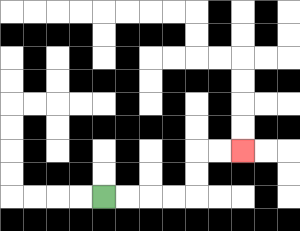{'start': '[4, 8]', 'end': '[10, 6]', 'path_directions': 'R,R,R,R,U,U,R,R', 'path_coordinates': '[[4, 8], [5, 8], [6, 8], [7, 8], [8, 8], [8, 7], [8, 6], [9, 6], [10, 6]]'}